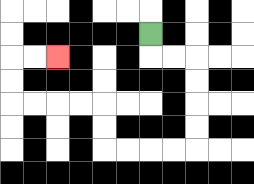{'start': '[6, 1]', 'end': '[2, 2]', 'path_directions': 'D,R,R,D,D,D,D,L,L,L,L,U,U,L,L,L,L,U,U,R,R', 'path_coordinates': '[[6, 1], [6, 2], [7, 2], [8, 2], [8, 3], [8, 4], [8, 5], [8, 6], [7, 6], [6, 6], [5, 6], [4, 6], [4, 5], [4, 4], [3, 4], [2, 4], [1, 4], [0, 4], [0, 3], [0, 2], [1, 2], [2, 2]]'}